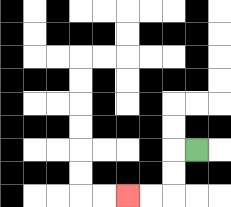{'start': '[8, 6]', 'end': '[5, 8]', 'path_directions': 'L,D,D,L,L', 'path_coordinates': '[[8, 6], [7, 6], [7, 7], [7, 8], [6, 8], [5, 8]]'}